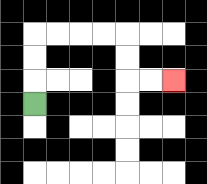{'start': '[1, 4]', 'end': '[7, 3]', 'path_directions': 'U,U,U,R,R,R,R,D,D,R,R', 'path_coordinates': '[[1, 4], [1, 3], [1, 2], [1, 1], [2, 1], [3, 1], [4, 1], [5, 1], [5, 2], [5, 3], [6, 3], [7, 3]]'}